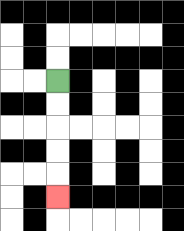{'start': '[2, 3]', 'end': '[2, 8]', 'path_directions': 'D,D,D,D,D', 'path_coordinates': '[[2, 3], [2, 4], [2, 5], [2, 6], [2, 7], [2, 8]]'}